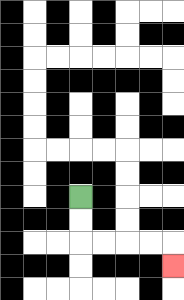{'start': '[3, 8]', 'end': '[7, 11]', 'path_directions': 'D,D,R,R,R,R,D', 'path_coordinates': '[[3, 8], [3, 9], [3, 10], [4, 10], [5, 10], [6, 10], [7, 10], [7, 11]]'}